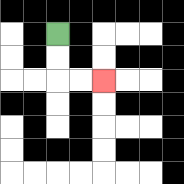{'start': '[2, 1]', 'end': '[4, 3]', 'path_directions': 'D,D,R,R', 'path_coordinates': '[[2, 1], [2, 2], [2, 3], [3, 3], [4, 3]]'}